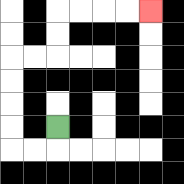{'start': '[2, 5]', 'end': '[6, 0]', 'path_directions': 'D,L,L,U,U,U,U,R,R,U,U,R,R,R,R', 'path_coordinates': '[[2, 5], [2, 6], [1, 6], [0, 6], [0, 5], [0, 4], [0, 3], [0, 2], [1, 2], [2, 2], [2, 1], [2, 0], [3, 0], [4, 0], [5, 0], [6, 0]]'}